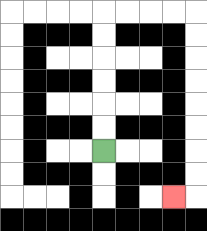{'start': '[4, 6]', 'end': '[7, 8]', 'path_directions': 'U,U,U,U,U,U,R,R,R,R,D,D,D,D,D,D,D,D,L', 'path_coordinates': '[[4, 6], [4, 5], [4, 4], [4, 3], [4, 2], [4, 1], [4, 0], [5, 0], [6, 0], [7, 0], [8, 0], [8, 1], [8, 2], [8, 3], [8, 4], [8, 5], [8, 6], [8, 7], [8, 8], [7, 8]]'}